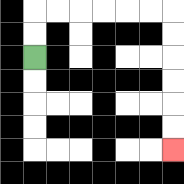{'start': '[1, 2]', 'end': '[7, 6]', 'path_directions': 'U,U,R,R,R,R,R,R,D,D,D,D,D,D', 'path_coordinates': '[[1, 2], [1, 1], [1, 0], [2, 0], [3, 0], [4, 0], [5, 0], [6, 0], [7, 0], [7, 1], [7, 2], [7, 3], [7, 4], [7, 5], [7, 6]]'}